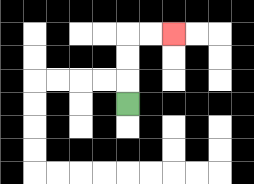{'start': '[5, 4]', 'end': '[7, 1]', 'path_directions': 'U,U,U,R,R', 'path_coordinates': '[[5, 4], [5, 3], [5, 2], [5, 1], [6, 1], [7, 1]]'}